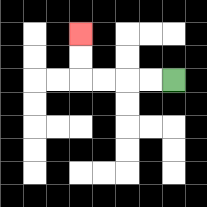{'start': '[7, 3]', 'end': '[3, 1]', 'path_directions': 'L,L,L,L,U,U', 'path_coordinates': '[[7, 3], [6, 3], [5, 3], [4, 3], [3, 3], [3, 2], [3, 1]]'}